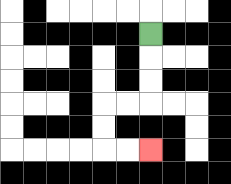{'start': '[6, 1]', 'end': '[6, 6]', 'path_directions': 'D,D,D,L,L,D,D,R,R', 'path_coordinates': '[[6, 1], [6, 2], [6, 3], [6, 4], [5, 4], [4, 4], [4, 5], [4, 6], [5, 6], [6, 6]]'}